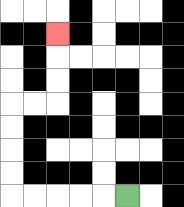{'start': '[5, 8]', 'end': '[2, 1]', 'path_directions': 'L,L,L,L,L,U,U,U,U,R,R,U,U,U', 'path_coordinates': '[[5, 8], [4, 8], [3, 8], [2, 8], [1, 8], [0, 8], [0, 7], [0, 6], [0, 5], [0, 4], [1, 4], [2, 4], [2, 3], [2, 2], [2, 1]]'}